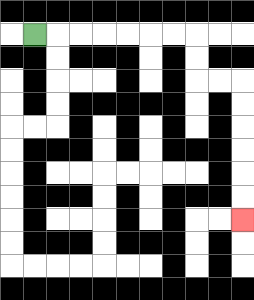{'start': '[1, 1]', 'end': '[10, 9]', 'path_directions': 'R,R,R,R,R,R,R,D,D,R,R,D,D,D,D,D,D', 'path_coordinates': '[[1, 1], [2, 1], [3, 1], [4, 1], [5, 1], [6, 1], [7, 1], [8, 1], [8, 2], [8, 3], [9, 3], [10, 3], [10, 4], [10, 5], [10, 6], [10, 7], [10, 8], [10, 9]]'}